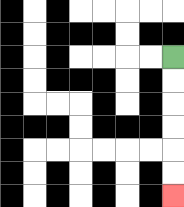{'start': '[7, 2]', 'end': '[7, 8]', 'path_directions': 'D,D,D,D,D,D', 'path_coordinates': '[[7, 2], [7, 3], [7, 4], [7, 5], [7, 6], [7, 7], [7, 8]]'}